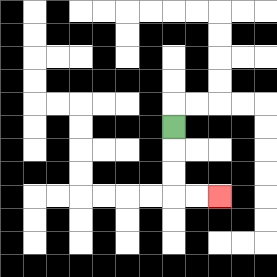{'start': '[7, 5]', 'end': '[9, 8]', 'path_directions': 'D,D,D,R,R', 'path_coordinates': '[[7, 5], [7, 6], [7, 7], [7, 8], [8, 8], [9, 8]]'}